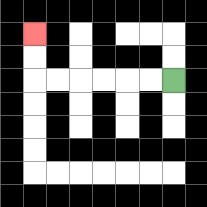{'start': '[7, 3]', 'end': '[1, 1]', 'path_directions': 'L,L,L,L,L,L,U,U', 'path_coordinates': '[[7, 3], [6, 3], [5, 3], [4, 3], [3, 3], [2, 3], [1, 3], [1, 2], [1, 1]]'}